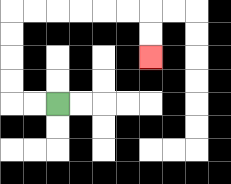{'start': '[2, 4]', 'end': '[6, 2]', 'path_directions': 'L,L,U,U,U,U,R,R,R,R,R,R,D,D', 'path_coordinates': '[[2, 4], [1, 4], [0, 4], [0, 3], [0, 2], [0, 1], [0, 0], [1, 0], [2, 0], [3, 0], [4, 0], [5, 0], [6, 0], [6, 1], [6, 2]]'}